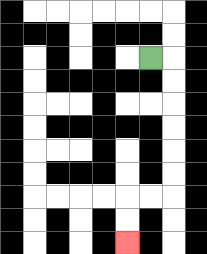{'start': '[6, 2]', 'end': '[5, 10]', 'path_directions': 'R,D,D,D,D,D,D,L,L,D,D', 'path_coordinates': '[[6, 2], [7, 2], [7, 3], [7, 4], [7, 5], [7, 6], [7, 7], [7, 8], [6, 8], [5, 8], [5, 9], [5, 10]]'}